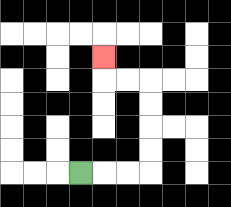{'start': '[3, 7]', 'end': '[4, 2]', 'path_directions': 'R,R,R,U,U,U,U,L,L,U', 'path_coordinates': '[[3, 7], [4, 7], [5, 7], [6, 7], [6, 6], [6, 5], [6, 4], [6, 3], [5, 3], [4, 3], [4, 2]]'}